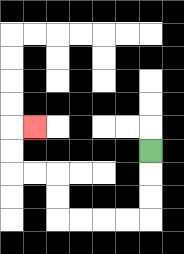{'start': '[6, 6]', 'end': '[1, 5]', 'path_directions': 'D,D,D,L,L,L,L,U,U,L,L,U,U,R', 'path_coordinates': '[[6, 6], [6, 7], [6, 8], [6, 9], [5, 9], [4, 9], [3, 9], [2, 9], [2, 8], [2, 7], [1, 7], [0, 7], [0, 6], [0, 5], [1, 5]]'}